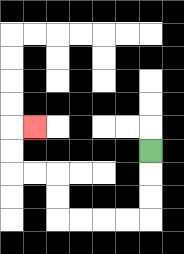{'start': '[6, 6]', 'end': '[1, 5]', 'path_directions': 'D,D,D,L,L,L,L,U,U,L,L,U,U,R', 'path_coordinates': '[[6, 6], [6, 7], [6, 8], [6, 9], [5, 9], [4, 9], [3, 9], [2, 9], [2, 8], [2, 7], [1, 7], [0, 7], [0, 6], [0, 5], [1, 5]]'}